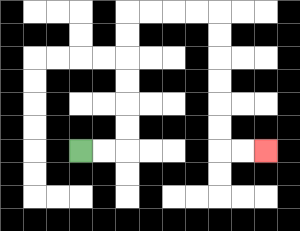{'start': '[3, 6]', 'end': '[11, 6]', 'path_directions': 'R,R,U,U,U,U,U,U,R,R,R,R,D,D,D,D,D,D,R,R', 'path_coordinates': '[[3, 6], [4, 6], [5, 6], [5, 5], [5, 4], [5, 3], [5, 2], [5, 1], [5, 0], [6, 0], [7, 0], [8, 0], [9, 0], [9, 1], [9, 2], [9, 3], [9, 4], [9, 5], [9, 6], [10, 6], [11, 6]]'}